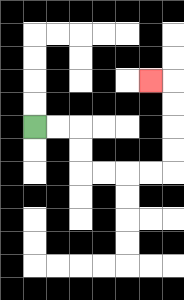{'start': '[1, 5]', 'end': '[6, 3]', 'path_directions': 'R,R,D,D,R,R,R,R,U,U,U,U,L', 'path_coordinates': '[[1, 5], [2, 5], [3, 5], [3, 6], [3, 7], [4, 7], [5, 7], [6, 7], [7, 7], [7, 6], [7, 5], [7, 4], [7, 3], [6, 3]]'}